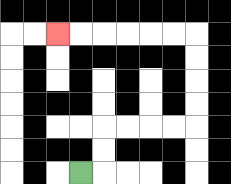{'start': '[3, 7]', 'end': '[2, 1]', 'path_directions': 'R,U,U,R,R,R,R,U,U,U,U,L,L,L,L,L,L', 'path_coordinates': '[[3, 7], [4, 7], [4, 6], [4, 5], [5, 5], [6, 5], [7, 5], [8, 5], [8, 4], [8, 3], [8, 2], [8, 1], [7, 1], [6, 1], [5, 1], [4, 1], [3, 1], [2, 1]]'}